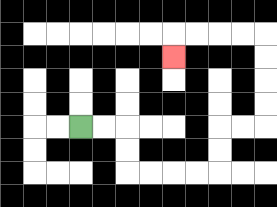{'start': '[3, 5]', 'end': '[7, 2]', 'path_directions': 'R,R,D,D,R,R,R,R,U,U,R,R,U,U,U,U,L,L,L,L,D', 'path_coordinates': '[[3, 5], [4, 5], [5, 5], [5, 6], [5, 7], [6, 7], [7, 7], [8, 7], [9, 7], [9, 6], [9, 5], [10, 5], [11, 5], [11, 4], [11, 3], [11, 2], [11, 1], [10, 1], [9, 1], [8, 1], [7, 1], [7, 2]]'}